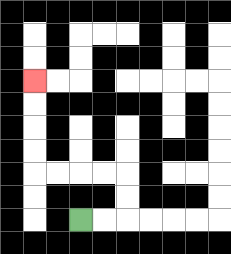{'start': '[3, 9]', 'end': '[1, 3]', 'path_directions': 'R,R,U,U,L,L,L,L,U,U,U,U', 'path_coordinates': '[[3, 9], [4, 9], [5, 9], [5, 8], [5, 7], [4, 7], [3, 7], [2, 7], [1, 7], [1, 6], [1, 5], [1, 4], [1, 3]]'}